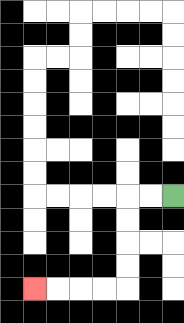{'start': '[7, 8]', 'end': '[1, 12]', 'path_directions': 'L,L,D,D,D,D,L,L,L,L', 'path_coordinates': '[[7, 8], [6, 8], [5, 8], [5, 9], [5, 10], [5, 11], [5, 12], [4, 12], [3, 12], [2, 12], [1, 12]]'}